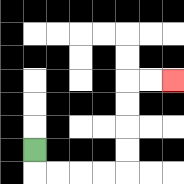{'start': '[1, 6]', 'end': '[7, 3]', 'path_directions': 'D,R,R,R,R,U,U,U,U,R,R', 'path_coordinates': '[[1, 6], [1, 7], [2, 7], [3, 7], [4, 7], [5, 7], [5, 6], [5, 5], [5, 4], [5, 3], [6, 3], [7, 3]]'}